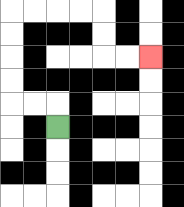{'start': '[2, 5]', 'end': '[6, 2]', 'path_directions': 'U,L,L,U,U,U,U,R,R,R,R,D,D,R,R', 'path_coordinates': '[[2, 5], [2, 4], [1, 4], [0, 4], [0, 3], [0, 2], [0, 1], [0, 0], [1, 0], [2, 0], [3, 0], [4, 0], [4, 1], [4, 2], [5, 2], [6, 2]]'}